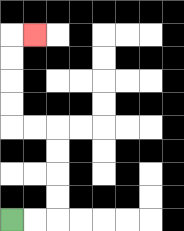{'start': '[0, 9]', 'end': '[1, 1]', 'path_directions': 'R,R,U,U,U,U,L,L,U,U,U,U,R', 'path_coordinates': '[[0, 9], [1, 9], [2, 9], [2, 8], [2, 7], [2, 6], [2, 5], [1, 5], [0, 5], [0, 4], [0, 3], [0, 2], [0, 1], [1, 1]]'}